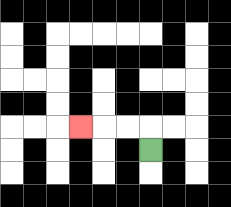{'start': '[6, 6]', 'end': '[3, 5]', 'path_directions': 'U,L,L,L', 'path_coordinates': '[[6, 6], [6, 5], [5, 5], [4, 5], [3, 5]]'}